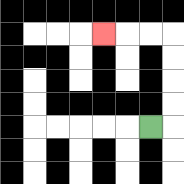{'start': '[6, 5]', 'end': '[4, 1]', 'path_directions': 'R,U,U,U,U,L,L,L', 'path_coordinates': '[[6, 5], [7, 5], [7, 4], [7, 3], [7, 2], [7, 1], [6, 1], [5, 1], [4, 1]]'}